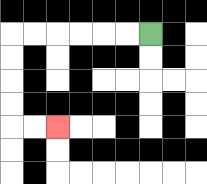{'start': '[6, 1]', 'end': '[2, 5]', 'path_directions': 'L,L,L,L,L,L,D,D,D,D,R,R', 'path_coordinates': '[[6, 1], [5, 1], [4, 1], [3, 1], [2, 1], [1, 1], [0, 1], [0, 2], [0, 3], [0, 4], [0, 5], [1, 5], [2, 5]]'}